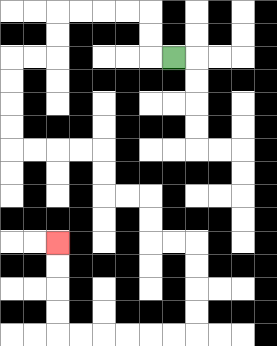{'start': '[7, 2]', 'end': '[2, 10]', 'path_directions': 'L,U,U,L,L,L,L,D,D,L,L,D,D,D,D,R,R,R,R,D,D,R,R,D,D,R,R,D,D,D,D,L,L,L,L,L,L,U,U,U,U', 'path_coordinates': '[[7, 2], [6, 2], [6, 1], [6, 0], [5, 0], [4, 0], [3, 0], [2, 0], [2, 1], [2, 2], [1, 2], [0, 2], [0, 3], [0, 4], [0, 5], [0, 6], [1, 6], [2, 6], [3, 6], [4, 6], [4, 7], [4, 8], [5, 8], [6, 8], [6, 9], [6, 10], [7, 10], [8, 10], [8, 11], [8, 12], [8, 13], [8, 14], [7, 14], [6, 14], [5, 14], [4, 14], [3, 14], [2, 14], [2, 13], [2, 12], [2, 11], [2, 10]]'}